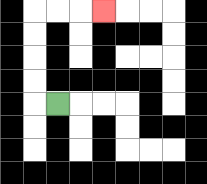{'start': '[2, 4]', 'end': '[4, 0]', 'path_directions': 'L,U,U,U,U,R,R,R', 'path_coordinates': '[[2, 4], [1, 4], [1, 3], [1, 2], [1, 1], [1, 0], [2, 0], [3, 0], [4, 0]]'}